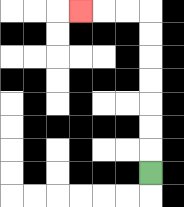{'start': '[6, 7]', 'end': '[3, 0]', 'path_directions': 'U,U,U,U,U,U,U,L,L,L', 'path_coordinates': '[[6, 7], [6, 6], [6, 5], [6, 4], [6, 3], [6, 2], [6, 1], [6, 0], [5, 0], [4, 0], [3, 0]]'}